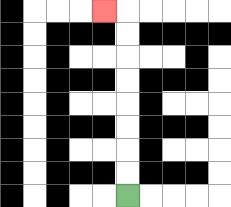{'start': '[5, 8]', 'end': '[4, 0]', 'path_directions': 'U,U,U,U,U,U,U,U,L', 'path_coordinates': '[[5, 8], [5, 7], [5, 6], [5, 5], [5, 4], [5, 3], [5, 2], [5, 1], [5, 0], [4, 0]]'}